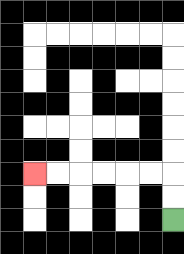{'start': '[7, 9]', 'end': '[1, 7]', 'path_directions': 'U,U,L,L,L,L,L,L', 'path_coordinates': '[[7, 9], [7, 8], [7, 7], [6, 7], [5, 7], [4, 7], [3, 7], [2, 7], [1, 7]]'}